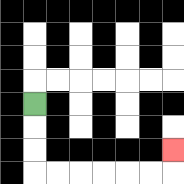{'start': '[1, 4]', 'end': '[7, 6]', 'path_directions': 'D,D,D,R,R,R,R,R,R,U', 'path_coordinates': '[[1, 4], [1, 5], [1, 6], [1, 7], [2, 7], [3, 7], [4, 7], [5, 7], [6, 7], [7, 7], [7, 6]]'}